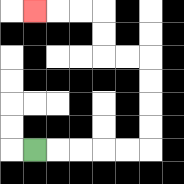{'start': '[1, 6]', 'end': '[1, 0]', 'path_directions': 'R,R,R,R,R,U,U,U,U,L,L,U,U,L,L,L', 'path_coordinates': '[[1, 6], [2, 6], [3, 6], [4, 6], [5, 6], [6, 6], [6, 5], [6, 4], [6, 3], [6, 2], [5, 2], [4, 2], [4, 1], [4, 0], [3, 0], [2, 0], [1, 0]]'}